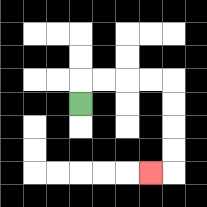{'start': '[3, 4]', 'end': '[6, 7]', 'path_directions': 'U,R,R,R,R,D,D,D,D,L', 'path_coordinates': '[[3, 4], [3, 3], [4, 3], [5, 3], [6, 3], [7, 3], [7, 4], [7, 5], [7, 6], [7, 7], [6, 7]]'}